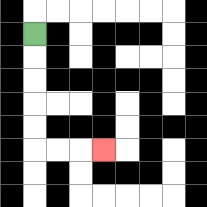{'start': '[1, 1]', 'end': '[4, 6]', 'path_directions': 'D,D,D,D,D,R,R,R', 'path_coordinates': '[[1, 1], [1, 2], [1, 3], [1, 4], [1, 5], [1, 6], [2, 6], [3, 6], [4, 6]]'}